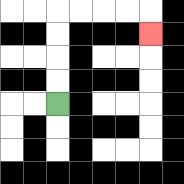{'start': '[2, 4]', 'end': '[6, 1]', 'path_directions': 'U,U,U,U,R,R,R,R,D', 'path_coordinates': '[[2, 4], [2, 3], [2, 2], [2, 1], [2, 0], [3, 0], [4, 0], [5, 0], [6, 0], [6, 1]]'}